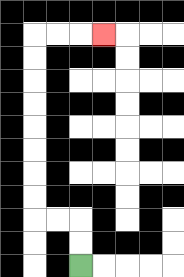{'start': '[3, 11]', 'end': '[4, 1]', 'path_directions': 'U,U,L,L,U,U,U,U,U,U,U,U,R,R,R', 'path_coordinates': '[[3, 11], [3, 10], [3, 9], [2, 9], [1, 9], [1, 8], [1, 7], [1, 6], [1, 5], [1, 4], [1, 3], [1, 2], [1, 1], [2, 1], [3, 1], [4, 1]]'}